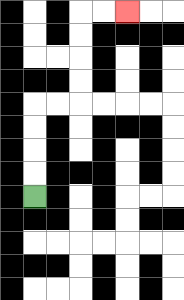{'start': '[1, 8]', 'end': '[5, 0]', 'path_directions': 'U,U,U,U,R,R,U,U,U,U,R,R', 'path_coordinates': '[[1, 8], [1, 7], [1, 6], [1, 5], [1, 4], [2, 4], [3, 4], [3, 3], [3, 2], [3, 1], [3, 0], [4, 0], [5, 0]]'}